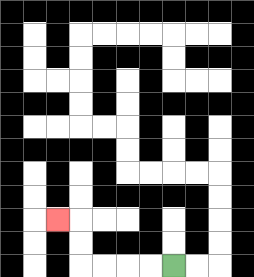{'start': '[7, 11]', 'end': '[2, 9]', 'path_directions': 'L,L,L,L,U,U,L', 'path_coordinates': '[[7, 11], [6, 11], [5, 11], [4, 11], [3, 11], [3, 10], [3, 9], [2, 9]]'}